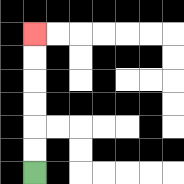{'start': '[1, 7]', 'end': '[1, 1]', 'path_directions': 'U,U,U,U,U,U', 'path_coordinates': '[[1, 7], [1, 6], [1, 5], [1, 4], [1, 3], [1, 2], [1, 1]]'}